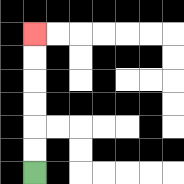{'start': '[1, 7]', 'end': '[1, 1]', 'path_directions': 'U,U,U,U,U,U', 'path_coordinates': '[[1, 7], [1, 6], [1, 5], [1, 4], [1, 3], [1, 2], [1, 1]]'}